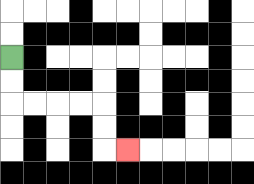{'start': '[0, 2]', 'end': '[5, 6]', 'path_directions': 'D,D,R,R,R,R,D,D,R', 'path_coordinates': '[[0, 2], [0, 3], [0, 4], [1, 4], [2, 4], [3, 4], [4, 4], [4, 5], [4, 6], [5, 6]]'}